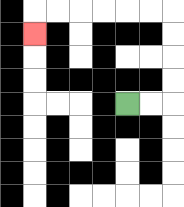{'start': '[5, 4]', 'end': '[1, 1]', 'path_directions': 'R,R,U,U,U,U,L,L,L,L,L,L,D', 'path_coordinates': '[[5, 4], [6, 4], [7, 4], [7, 3], [7, 2], [7, 1], [7, 0], [6, 0], [5, 0], [4, 0], [3, 0], [2, 0], [1, 0], [1, 1]]'}